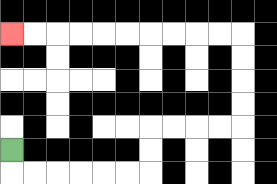{'start': '[0, 6]', 'end': '[0, 1]', 'path_directions': 'D,R,R,R,R,R,R,U,U,R,R,R,R,U,U,U,U,L,L,L,L,L,L,L,L,L,L', 'path_coordinates': '[[0, 6], [0, 7], [1, 7], [2, 7], [3, 7], [4, 7], [5, 7], [6, 7], [6, 6], [6, 5], [7, 5], [8, 5], [9, 5], [10, 5], [10, 4], [10, 3], [10, 2], [10, 1], [9, 1], [8, 1], [7, 1], [6, 1], [5, 1], [4, 1], [3, 1], [2, 1], [1, 1], [0, 1]]'}